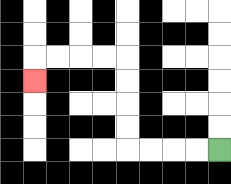{'start': '[9, 6]', 'end': '[1, 3]', 'path_directions': 'L,L,L,L,U,U,U,U,L,L,L,L,D', 'path_coordinates': '[[9, 6], [8, 6], [7, 6], [6, 6], [5, 6], [5, 5], [5, 4], [5, 3], [5, 2], [4, 2], [3, 2], [2, 2], [1, 2], [1, 3]]'}